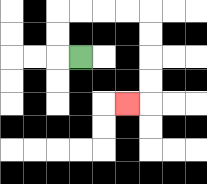{'start': '[3, 2]', 'end': '[5, 4]', 'path_directions': 'L,U,U,R,R,R,R,D,D,D,D,L', 'path_coordinates': '[[3, 2], [2, 2], [2, 1], [2, 0], [3, 0], [4, 0], [5, 0], [6, 0], [6, 1], [6, 2], [6, 3], [6, 4], [5, 4]]'}